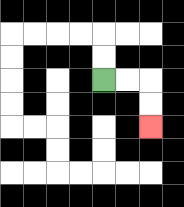{'start': '[4, 3]', 'end': '[6, 5]', 'path_directions': 'R,R,D,D', 'path_coordinates': '[[4, 3], [5, 3], [6, 3], [6, 4], [6, 5]]'}